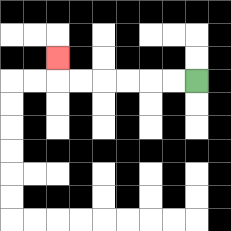{'start': '[8, 3]', 'end': '[2, 2]', 'path_directions': 'L,L,L,L,L,L,U', 'path_coordinates': '[[8, 3], [7, 3], [6, 3], [5, 3], [4, 3], [3, 3], [2, 3], [2, 2]]'}